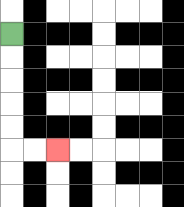{'start': '[0, 1]', 'end': '[2, 6]', 'path_directions': 'D,D,D,D,D,R,R', 'path_coordinates': '[[0, 1], [0, 2], [0, 3], [0, 4], [0, 5], [0, 6], [1, 6], [2, 6]]'}